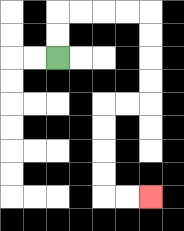{'start': '[2, 2]', 'end': '[6, 8]', 'path_directions': 'U,U,R,R,R,R,D,D,D,D,L,L,D,D,D,D,R,R', 'path_coordinates': '[[2, 2], [2, 1], [2, 0], [3, 0], [4, 0], [5, 0], [6, 0], [6, 1], [6, 2], [6, 3], [6, 4], [5, 4], [4, 4], [4, 5], [4, 6], [4, 7], [4, 8], [5, 8], [6, 8]]'}